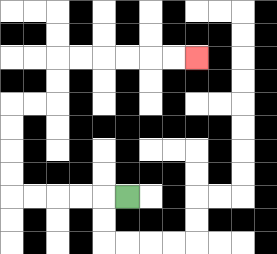{'start': '[5, 8]', 'end': '[8, 2]', 'path_directions': 'L,L,L,L,L,U,U,U,U,R,R,U,U,R,R,R,R,R,R', 'path_coordinates': '[[5, 8], [4, 8], [3, 8], [2, 8], [1, 8], [0, 8], [0, 7], [0, 6], [0, 5], [0, 4], [1, 4], [2, 4], [2, 3], [2, 2], [3, 2], [4, 2], [5, 2], [6, 2], [7, 2], [8, 2]]'}